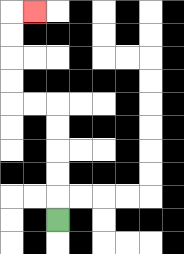{'start': '[2, 9]', 'end': '[1, 0]', 'path_directions': 'U,U,U,U,U,L,L,U,U,U,U,R', 'path_coordinates': '[[2, 9], [2, 8], [2, 7], [2, 6], [2, 5], [2, 4], [1, 4], [0, 4], [0, 3], [0, 2], [0, 1], [0, 0], [1, 0]]'}